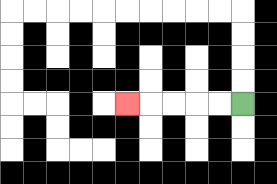{'start': '[10, 4]', 'end': '[5, 4]', 'path_directions': 'L,L,L,L,L', 'path_coordinates': '[[10, 4], [9, 4], [8, 4], [7, 4], [6, 4], [5, 4]]'}